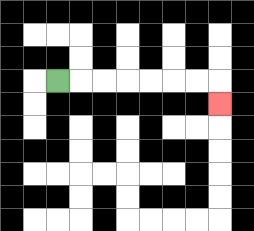{'start': '[2, 3]', 'end': '[9, 4]', 'path_directions': 'R,R,R,R,R,R,R,D', 'path_coordinates': '[[2, 3], [3, 3], [4, 3], [5, 3], [6, 3], [7, 3], [8, 3], [9, 3], [9, 4]]'}